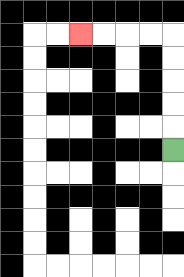{'start': '[7, 6]', 'end': '[3, 1]', 'path_directions': 'U,U,U,U,U,L,L,L,L', 'path_coordinates': '[[7, 6], [7, 5], [7, 4], [7, 3], [7, 2], [7, 1], [6, 1], [5, 1], [4, 1], [3, 1]]'}